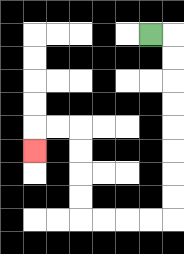{'start': '[6, 1]', 'end': '[1, 6]', 'path_directions': 'R,D,D,D,D,D,D,D,D,L,L,L,L,U,U,U,U,L,L,D', 'path_coordinates': '[[6, 1], [7, 1], [7, 2], [7, 3], [7, 4], [7, 5], [7, 6], [7, 7], [7, 8], [7, 9], [6, 9], [5, 9], [4, 9], [3, 9], [3, 8], [3, 7], [3, 6], [3, 5], [2, 5], [1, 5], [1, 6]]'}